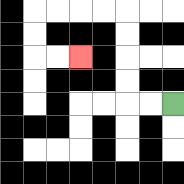{'start': '[7, 4]', 'end': '[3, 2]', 'path_directions': 'L,L,U,U,U,U,L,L,L,L,D,D,R,R', 'path_coordinates': '[[7, 4], [6, 4], [5, 4], [5, 3], [5, 2], [5, 1], [5, 0], [4, 0], [3, 0], [2, 0], [1, 0], [1, 1], [1, 2], [2, 2], [3, 2]]'}